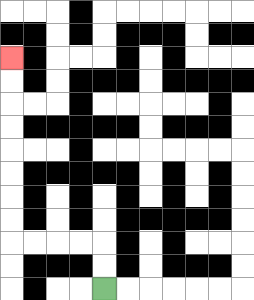{'start': '[4, 12]', 'end': '[0, 2]', 'path_directions': 'U,U,L,L,L,L,U,U,U,U,U,U,U,U', 'path_coordinates': '[[4, 12], [4, 11], [4, 10], [3, 10], [2, 10], [1, 10], [0, 10], [0, 9], [0, 8], [0, 7], [0, 6], [0, 5], [0, 4], [0, 3], [0, 2]]'}